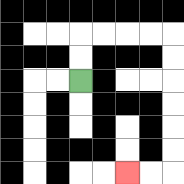{'start': '[3, 3]', 'end': '[5, 7]', 'path_directions': 'U,U,R,R,R,R,D,D,D,D,D,D,L,L', 'path_coordinates': '[[3, 3], [3, 2], [3, 1], [4, 1], [5, 1], [6, 1], [7, 1], [7, 2], [7, 3], [7, 4], [7, 5], [7, 6], [7, 7], [6, 7], [5, 7]]'}